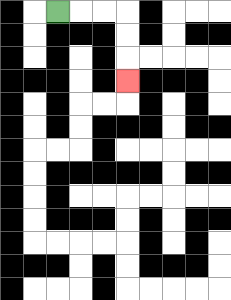{'start': '[2, 0]', 'end': '[5, 3]', 'path_directions': 'R,R,R,D,D,D', 'path_coordinates': '[[2, 0], [3, 0], [4, 0], [5, 0], [5, 1], [5, 2], [5, 3]]'}